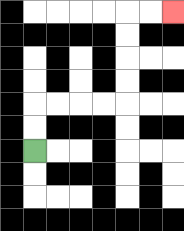{'start': '[1, 6]', 'end': '[7, 0]', 'path_directions': 'U,U,R,R,R,R,U,U,U,U,R,R', 'path_coordinates': '[[1, 6], [1, 5], [1, 4], [2, 4], [3, 4], [4, 4], [5, 4], [5, 3], [5, 2], [5, 1], [5, 0], [6, 0], [7, 0]]'}